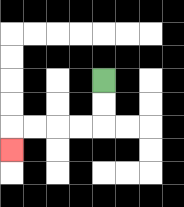{'start': '[4, 3]', 'end': '[0, 6]', 'path_directions': 'D,D,L,L,L,L,D', 'path_coordinates': '[[4, 3], [4, 4], [4, 5], [3, 5], [2, 5], [1, 5], [0, 5], [0, 6]]'}